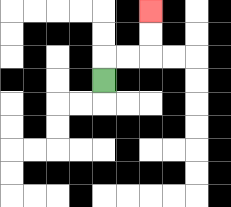{'start': '[4, 3]', 'end': '[6, 0]', 'path_directions': 'U,R,R,U,U', 'path_coordinates': '[[4, 3], [4, 2], [5, 2], [6, 2], [6, 1], [6, 0]]'}